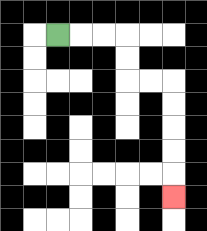{'start': '[2, 1]', 'end': '[7, 8]', 'path_directions': 'R,R,R,D,D,R,R,D,D,D,D,D', 'path_coordinates': '[[2, 1], [3, 1], [4, 1], [5, 1], [5, 2], [5, 3], [6, 3], [7, 3], [7, 4], [7, 5], [7, 6], [7, 7], [7, 8]]'}